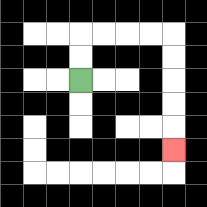{'start': '[3, 3]', 'end': '[7, 6]', 'path_directions': 'U,U,R,R,R,R,D,D,D,D,D', 'path_coordinates': '[[3, 3], [3, 2], [3, 1], [4, 1], [5, 1], [6, 1], [7, 1], [7, 2], [7, 3], [7, 4], [7, 5], [7, 6]]'}